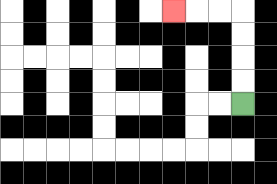{'start': '[10, 4]', 'end': '[7, 0]', 'path_directions': 'U,U,U,U,L,L,L', 'path_coordinates': '[[10, 4], [10, 3], [10, 2], [10, 1], [10, 0], [9, 0], [8, 0], [7, 0]]'}